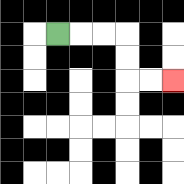{'start': '[2, 1]', 'end': '[7, 3]', 'path_directions': 'R,R,R,D,D,R,R', 'path_coordinates': '[[2, 1], [3, 1], [4, 1], [5, 1], [5, 2], [5, 3], [6, 3], [7, 3]]'}